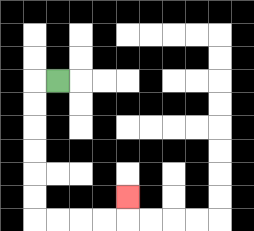{'start': '[2, 3]', 'end': '[5, 8]', 'path_directions': 'L,D,D,D,D,D,D,R,R,R,R,U', 'path_coordinates': '[[2, 3], [1, 3], [1, 4], [1, 5], [1, 6], [1, 7], [1, 8], [1, 9], [2, 9], [3, 9], [4, 9], [5, 9], [5, 8]]'}